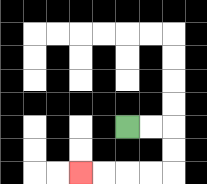{'start': '[5, 5]', 'end': '[3, 7]', 'path_directions': 'R,R,D,D,L,L,L,L', 'path_coordinates': '[[5, 5], [6, 5], [7, 5], [7, 6], [7, 7], [6, 7], [5, 7], [4, 7], [3, 7]]'}